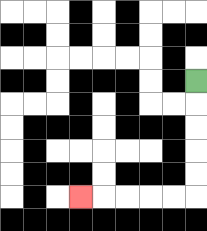{'start': '[8, 3]', 'end': '[3, 8]', 'path_directions': 'D,D,D,D,D,L,L,L,L,L', 'path_coordinates': '[[8, 3], [8, 4], [8, 5], [8, 6], [8, 7], [8, 8], [7, 8], [6, 8], [5, 8], [4, 8], [3, 8]]'}